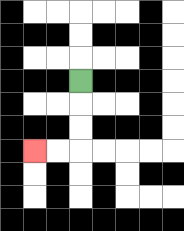{'start': '[3, 3]', 'end': '[1, 6]', 'path_directions': 'D,D,D,L,L', 'path_coordinates': '[[3, 3], [3, 4], [3, 5], [3, 6], [2, 6], [1, 6]]'}